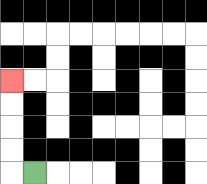{'start': '[1, 7]', 'end': '[0, 3]', 'path_directions': 'L,U,U,U,U', 'path_coordinates': '[[1, 7], [0, 7], [0, 6], [0, 5], [0, 4], [0, 3]]'}